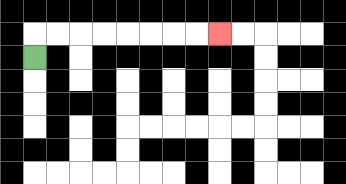{'start': '[1, 2]', 'end': '[9, 1]', 'path_directions': 'U,R,R,R,R,R,R,R,R', 'path_coordinates': '[[1, 2], [1, 1], [2, 1], [3, 1], [4, 1], [5, 1], [6, 1], [7, 1], [8, 1], [9, 1]]'}